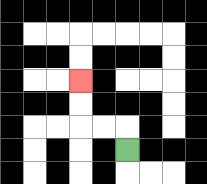{'start': '[5, 6]', 'end': '[3, 3]', 'path_directions': 'U,L,L,U,U', 'path_coordinates': '[[5, 6], [5, 5], [4, 5], [3, 5], [3, 4], [3, 3]]'}